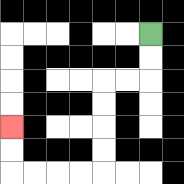{'start': '[6, 1]', 'end': '[0, 5]', 'path_directions': 'D,D,L,L,D,D,D,D,L,L,L,L,U,U', 'path_coordinates': '[[6, 1], [6, 2], [6, 3], [5, 3], [4, 3], [4, 4], [4, 5], [4, 6], [4, 7], [3, 7], [2, 7], [1, 7], [0, 7], [0, 6], [0, 5]]'}